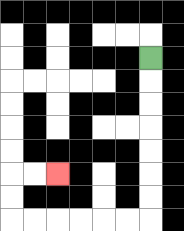{'start': '[6, 2]', 'end': '[2, 7]', 'path_directions': 'D,D,D,D,D,D,D,L,L,L,L,L,L,U,U,R,R', 'path_coordinates': '[[6, 2], [6, 3], [6, 4], [6, 5], [6, 6], [6, 7], [6, 8], [6, 9], [5, 9], [4, 9], [3, 9], [2, 9], [1, 9], [0, 9], [0, 8], [0, 7], [1, 7], [2, 7]]'}